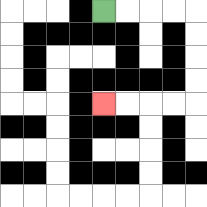{'start': '[4, 0]', 'end': '[4, 4]', 'path_directions': 'R,R,R,R,D,D,D,D,L,L,L,L', 'path_coordinates': '[[4, 0], [5, 0], [6, 0], [7, 0], [8, 0], [8, 1], [8, 2], [8, 3], [8, 4], [7, 4], [6, 4], [5, 4], [4, 4]]'}